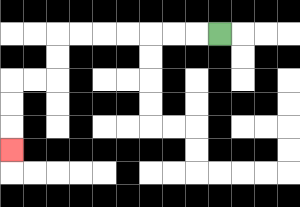{'start': '[9, 1]', 'end': '[0, 6]', 'path_directions': 'L,L,L,L,L,L,L,D,D,L,L,D,D,D', 'path_coordinates': '[[9, 1], [8, 1], [7, 1], [6, 1], [5, 1], [4, 1], [3, 1], [2, 1], [2, 2], [2, 3], [1, 3], [0, 3], [0, 4], [0, 5], [0, 6]]'}